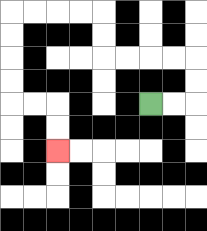{'start': '[6, 4]', 'end': '[2, 6]', 'path_directions': 'R,R,U,U,L,L,L,L,U,U,L,L,L,L,D,D,D,D,R,R,D,D', 'path_coordinates': '[[6, 4], [7, 4], [8, 4], [8, 3], [8, 2], [7, 2], [6, 2], [5, 2], [4, 2], [4, 1], [4, 0], [3, 0], [2, 0], [1, 0], [0, 0], [0, 1], [0, 2], [0, 3], [0, 4], [1, 4], [2, 4], [2, 5], [2, 6]]'}